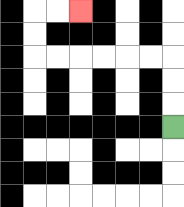{'start': '[7, 5]', 'end': '[3, 0]', 'path_directions': 'U,U,U,L,L,L,L,L,L,U,U,R,R', 'path_coordinates': '[[7, 5], [7, 4], [7, 3], [7, 2], [6, 2], [5, 2], [4, 2], [3, 2], [2, 2], [1, 2], [1, 1], [1, 0], [2, 0], [3, 0]]'}